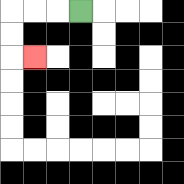{'start': '[3, 0]', 'end': '[1, 2]', 'path_directions': 'L,L,L,D,D,R', 'path_coordinates': '[[3, 0], [2, 0], [1, 0], [0, 0], [0, 1], [0, 2], [1, 2]]'}